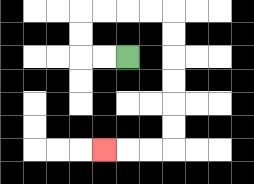{'start': '[5, 2]', 'end': '[4, 6]', 'path_directions': 'L,L,U,U,R,R,R,R,D,D,D,D,D,D,L,L,L', 'path_coordinates': '[[5, 2], [4, 2], [3, 2], [3, 1], [3, 0], [4, 0], [5, 0], [6, 0], [7, 0], [7, 1], [7, 2], [7, 3], [7, 4], [7, 5], [7, 6], [6, 6], [5, 6], [4, 6]]'}